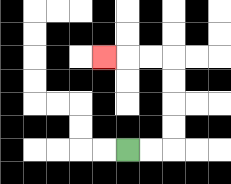{'start': '[5, 6]', 'end': '[4, 2]', 'path_directions': 'R,R,U,U,U,U,L,L,L', 'path_coordinates': '[[5, 6], [6, 6], [7, 6], [7, 5], [7, 4], [7, 3], [7, 2], [6, 2], [5, 2], [4, 2]]'}